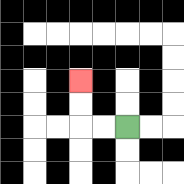{'start': '[5, 5]', 'end': '[3, 3]', 'path_directions': 'L,L,U,U', 'path_coordinates': '[[5, 5], [4, 5], [3, 5], [3, 4], [3, 3]]'}